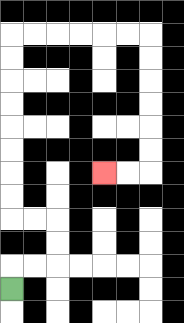{'start': '[0, 12]', 'end': '[4, 7]', 'path_directions': 'U,R,R,U,U,L,L,U,U,U,U,U,U,U,U,R,R,R,R,R,R,D,D,D,D,D,D,L,L', 'path_coordinates': '[[0, 12], [0, 11], [1, 11], [2, 11], [2, 10], [2, 9], [1, 9], [0, 9], [0, 8], [0, 7], [0, 6], [0, 5], [0, 4], [0, 3], [0, 2], [0, 1], [1, 1], [2, 1], [3, 1], [4, 1], [5, 1], [6, 1], [6, 2], [6, 3], [6, 4], [6, 5], [6, 6], [6, 7], [5, 7], [4, 7]]'}